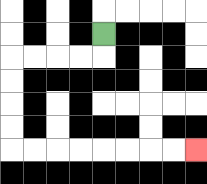{'start': '[4, 1]', 'end': '[8, 6]', 'path_directions': 'D,L,L,L,L,D,D,D,D,R,R,R,R,R,R,R,R', 'path_coordinates': '[[4, 1], [4, 2], [3, 2], [2, 2], [1, 2], [0, 2], [0, 3], [0, 4], [0, 5], [0, 6], [1, 6], [2, 6], [3, 6], [4, 6], [5, 6], [6, 6], [7, 6], [8, 6]]'}